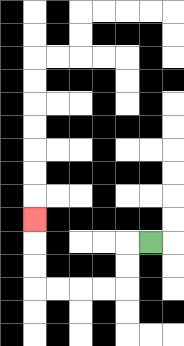{'start': '[6, 10]', 'end': '[1, 9]', 'path_directions': 'L,D,D,L,L,L,L,U,U,U', 'path_coordinates': '[[6, 10], [5, 10], [5, 11], [5, 12], [4, 12], [3, 12], [2, 12], [1, 12], [1, 11], [1, 10], [1, 9]]'}